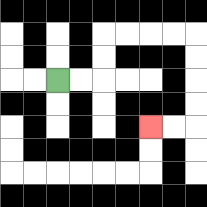{'start': '[2, 3]', 'end': '[6, 5]', 'path_directions': 'R,R,U,U,R,R,R,R,D,D,D,D,L,L', 'path_coordinates': '[[2, 3], [3, 3], [4, 3], [4, 2], [4, 1], [5, 1], [6, 1], [7, 1], [8, 1], [8, 2], [8, 3], [8, 4], [8, 5], [7, 5], [6, 5]]'}